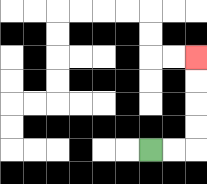{'start': '[6, 6]', 'end': '[8, 2]', 'path_directions': 'R,R,U,U,U,U', 'path_coordinates': '[[6, 6], [7, 6], [8, 6], [8, 5], [8, 4], [8, 3], [8, 2]]'}